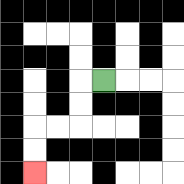{'start': '[4, 3]', 'end': '[1, 7]', 'path_directions': 'L,D,D,L,L,D,D', 'path_coordinates': '[[4, 3], [3, 3], [3, 4], [3, 5], [2, 5], [1, 5], [1, 6], [1, 7]]'}